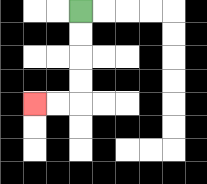{'start': '[3, 0]', 'end': '[1, 4]', 'path_directions': 'D,D,D,D,L,L', 'path_coordinates': '[[3, 0], [3, 1], [3, 2], [3, 3], [3, 4], [2, 4], [1, 4]]'}